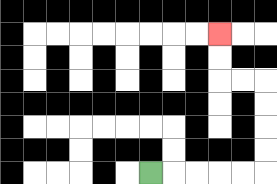{'start': '[6, 7]', 'end': '[9, 1]', 'path_directions': 'R,R,R,R,R,U,U,U,U,L,L,U,U', 'path_coordinates': '[[6, 7], [7, 7], [8, 7], [9, 7], [10, 7], [11, 7], [11, 6], [11, 5], [11, 4], [11, 3], [10, 3], [9, 3], [9, 2], [9, 1]]'}